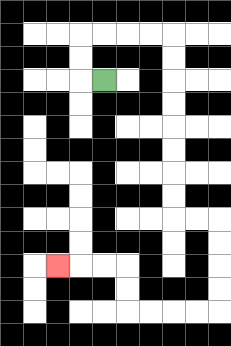{'start': '[4, 3]', 'end': '[2, 11]', 'path_directions': 'L,U,U,R,R,R,R,D,D,D,D,D,D,D,D,R,R,D,D,D,D,L,L,L,L,U,U,L,L,L', 'path_coordinates': '[[4, 3], [3, 3], [3, 2], [3, 1], [4, 1], [5, 1], [6, 1], [7, 1], [7, 2], [7, 3], [7, 4], [7, 5], [7, 6], [7, 7], [7, 8], [7, 9], [8, 9], [9, 9], [9, 10], [9, 11], [9, 12], [9, 13], [8, 13], [7, 13], [6, 13], [5, 13], [5, 12], [5, 11], [4, 11], [3, 11], [2, 11]]'}